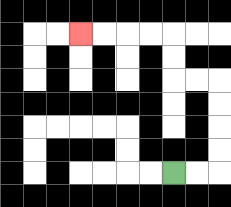{'start': '[7, 7]', 'end': '[3, 1]', 'path_directions': 'R,R,U,U,U,U,L,L,U,U,L,L,L,L', 'path_coordinates': '[[7, 7], [8, 7], [9, 7], [9, 6], [9, 5], [9, 4], [9, 3], [8, 3], [7, 3], [7, 2], [7, 1], [6, 1], [5, 1], [4, 1], [3, 1]]'}